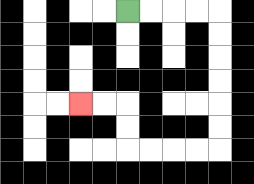{'start': '[5, 0]', 'end': '[3, 4]', 'path_directions': 'R,R,R,R,D,D,D,D,D,D,L,L,L,L,U,U,L,L', 'path_coordinates': '[[5, 0], [6, 0], [7, 0], [8, 0], [9, 0], [9, 1], [9, 2], [9, 3], [9, 4], [9, 5], [9, 6], [8, 6], [7, 6], [6, 6], [5, 6], [5, 5], [5, 4], [4, 4], [3, 4]]'}